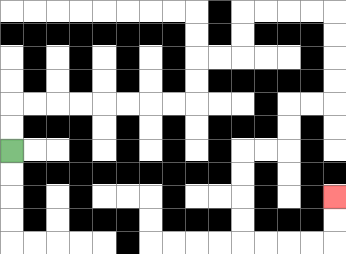{'start': '[0, 6]', 'end': '[14, 8]', 'path_directions': 'U,U,R,R,R,R,R,R,R,R,U,U,R,R,U,U,R,R,R,R,D,D,D,D,L,L,D,D,L,L,D,D,D,D,R,R,R,R,U,U', 'path_coordinates': '[[0, 6], [0, 5], [0, 4], [1, 4], [2, 4], [3, 4], [4, 4], [5, 4], [6, 4], [7, 4], [8, 4], [8, 3], [8, 2], [9, 2], [10, 2], [10, 1], [10, 0], [11, 0], [12, 0], [13, 0], [14, 0], [14, 1], [14, 2], [14, 3], [14, 4], [13, 4], [12, 4], [12, 5], [12, 6], [11, 6], [10, 6], [10, 7], [10, 8], [10, 9], [10, 10], [11, 10], [12, 10], [13, 10], [14, 10], [14, 9], [14, 8]]'}